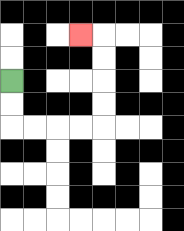{'start': '[0, 3]', 'end': '[3, 1]', 'path_directions': 'D,D,R,R,R,R,U,U,U,U,L', 'path_coordinates': '[[0, 3], [0, 4], [0, 5], [1, 5], [2, 5], [3, 5], [4, 5], [4, 4], [4, 3], [4, 2], [4, 1], [3, 1]]'}